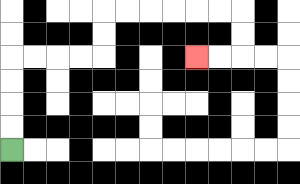{'start': '[0, 6]', 'end': '[8, 2]', 'path_directions': 'U,U,U,U,R,R,R,R,U,U,R,R,R,R,R,R,D,D,L,L', 'path_coordinates': '[[0, 6], [0, 5], [0, 4], [0, 3], [0, 2], [1, 2], [2, 2], [3, 2], [4, 2], [4, 1], [4, 0], [5, 0], [6, 0], [7, 0], [8, 0], [9, 0], [10, 0], [10, 1], [10, 2], [9, 2], [8, 2]]'}